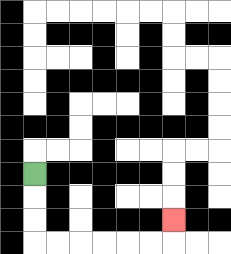{'start': '[1, 7]', 'end': '[7, 9]', 'path_directions': 'D,D,D,R,R,R,R,R,R,U', 'path_coordinates': '[[1, 7], [1, 8], [1, 9], [1, 10], [2, 10], [3, 10], [4, 10], [5, 10], [6, 10], [7, 10], [7, 9]]'}